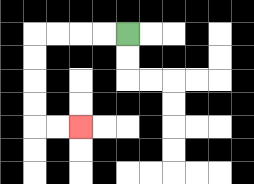{'start': '[5, 1]', 'end': '[3, 5]', 'path_directions': 'L,L,L,L,D,D,D,D,R,R', 'path_coordinates': '[[5, 1], [4, 1], [3, 1], [2, 1], [1, 1], [1, 2], [1, 3], [1, 4], [1, 5], [2, 5], [3, 5]]'}